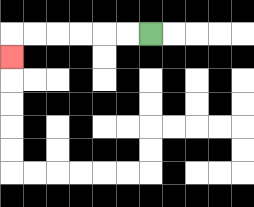{'start': '[6, 1]', 'end': '[0, 2]', 'path_directions': 'L,L,L,L,L,L,D', 'path_coordinates': '[[6, 1], [5, 1], [4, 1], [3, 1], [2, 1], [1, 1], [0, 1], [0, 2]]'}